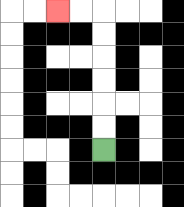{'start': '[4, 6]', 'end': '[2, 0]', 'path_directions': 'U,U,U,U,U,U,L,L', 'path_coordinates': '[[4, 6], [4, 5], [4, 4], [4, 3], [4, 2], [4, 1], [4, 0], [3, 0], [2, 0]]'}